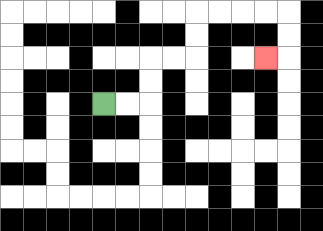{'start': '[4, 4]', 'end': '[11, 2]', 'path_directions': 'R,R,U,U,R,R,U,U,R,R,R,R,D,D,L', 'path_coordinates': '[[4, 4], [5, 4], [6, 4], [6, 3], [6, 2], [7, 2], [8, 2], [8, 1], [8, 0], [9, 0], [10, 0], [11, 0], [12, 0], [12, 1], [12, 2], [11, 2]]'}